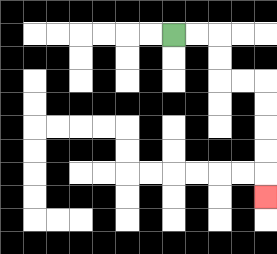{'start': '[7, 1]', 'end': '[11, 8]', 'path_directions': 'R,R,D,D,R,R,D,D,D,D,D', 'path_coordinates': '[[7, 1], [8, 1], [9, 1], [9, 2], [9, 3], [10, 3], [11, 3], [11, 4], [11, 5], [11, 6], [11, 7], [11, 8]]'}